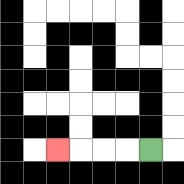{'start': '[6, 6]', 'end': '[2, 6]', 'path_directions': 'L,L,L,L', 'path_coordinates': '[[6, 6], [5, 6], [4, 6], [3, 6], [2, 6]]'}